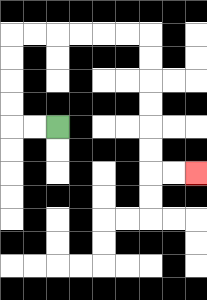{'start': '[2, 5]', 'end': '[8, 7]', 'path_directions': 'L,L,U,U,U,U,R,R,R,R,R,R,D,D,D,D,D,D,R,R', 'path_coordinates': '[[2, 5], [1, 5], [0, 5], [0, 4], [0, 3], [0, 2], [0, 1], [1, 1], [2, 1], [3, 1], [4, 1], [5, 1], [6, 1], [6, 2], [6, 3], [6, 4], [6, 5], [6, 6], [6, 7], [7, 7], [8, 7]]'}